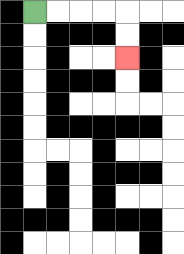{'start': '[1, 0]', 'end': '[5, 2]', 'path_directions': 'R,R,R,R,D,D', 'path_coordinates': '[[1, 0], [2, 0], [3, 0], [4, 0], [5, 0], [5, 1], [5, 2]]'}